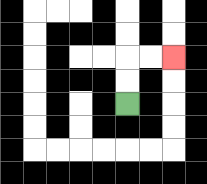{'start': '[5, 4]', 'end': '[7, 2]', 'path_directions': 'U,U,R,R', 'path_coordinates': '[[5, 4], [5, 3], [5, 2], [6, 2], [7, 2]]'}